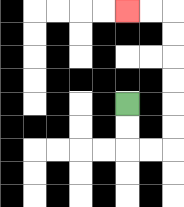{'start': '[5, 4]', 'end': '[5, 0]', 'path_directions': 'D,D,R,R,U,U,U,U,U,U,L,L', 'path_coordinates': '[[5, 4], [5, 5], [5, 6], [6, 6], [7, 6], [7, 5], [7, 4], [7, 3], [7, 2], [7, 1], [7, 0], [6, 0], [5, 0]]'}